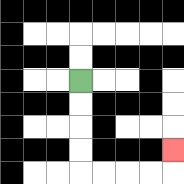{'start': '[3, 3]', 'end': '[7, 6]', 'path_directions': 'D,D,D,D,R,R,R,R,U', 'path_coordinates': '[[3, 3], [3, 4], [3, 5], [3, 6], [3, 7], [4, 7], [5, 7], [6, 7], [7, 7], [7, 6]]'}